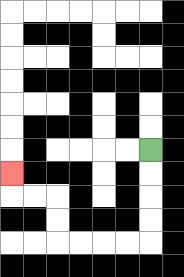{'start': '[6, 6]', 'end': '[0, 7]', 'path_directions': 'D,D,D,D,L,L,L,L,U,U,L,L,U', 'path_coordinates': '[[6, 6], [6, 7], [6, 8], [6, 9], [6, 10], [5, 10], [4, 10], [3, 10], [2, 10], [2, 9], [2, 8], [1, 8], [0, 8], [0, 7]]'}